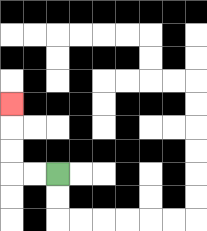{'start': '[2, 7]', 'end': '[0, 4]', 'path_directions': 'L,L,U,U,U', 'path_coordinates': '[[2, 7], [1, 7], [0, 7], [0, 6], [0, 5], [0, 4]]'}